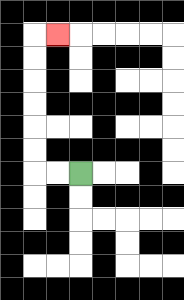{'start': '[3, 7]', 'end': '[2, 1]', 'path_directions': 'L,L,U,U,U,U,U,U,R', 'path_coordinates': '[[3, 7], [2, 7], [1, 7], [1, 6], [1, 5], [1, 4], [1, 3], [1, 2], [1, 1], [2, 1]]'}